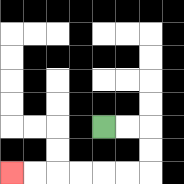{'start': '[4, 5]', 'end': '[0, 7]', 'path_directions': 'R,R,D,D,L,L,L,L,L,L', 'path_coordinates': '[[4, 5], [5, 5], [6, 5], [6, 6], [6, 7], [5, 7], [4, 7], [3, 7], [2, 7], [1, 7], [0, 7]]'}